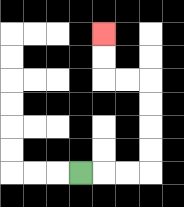{'start': '[3, 7]', 'end': '[4, 1]', 'path_directions': 'R,R,R,U,U,U,U,L,L,U,U', 'path_coordinates': '[[3, 7], [4, 7], [5, 7], [6, 7], [6, 6], [6, 5], [6, 4], [6, 3], [5, 3], [4, 3], [4, 2], [4, 1]]'}